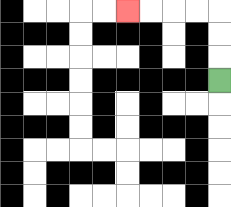{'start': '[9, 3]', 'end': '[5, 0]', 'path_directions': 'U,U,U,L,L,L,L', 'path_coordinates': '[[9, 3], [9, 2], [9, 1], [9, 0], [8, 0], [7, 0], [6, 0], [5, 0]]'}